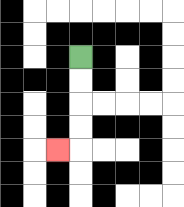{'start': '[3, 2]', 'end': '[2, 6]', 'path_directions': 'D,D,D,D,L', 'path_coordinates': '[[3, 2], [3, 3], [3, 4], [3, 5], [3, 6], [2, 6]]'}